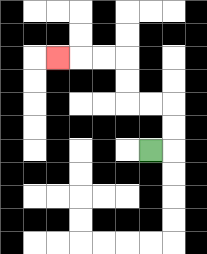{'start': '[6, 6]', 'end': '[2, 2]', 'path_directions': 'R,U,U,L,L,U,U,L,L,L', 'path_coordinates': '[[6, 6], [7, 6], [7, 5], [7, 4], [6, 4], [5, 4], [5, 3], [5, 2], [4, 2], [3, 2], [2, 2]]'}